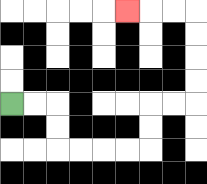{'start': '[0, 4]', 'end': '[5, 0]', 'path_directions': 'R,R,D,D,R,R,R,R,U,U,R,R,U,U,U,U,L,L,L', 'path_coordinates': '[[0, 4], [1, 4], [2, 4], [2, 5], [2, 6], [3, 6], [4, 6], [5, 6], [6, 6], [6, 5], [6, 4], [7, 4], [8, 4], [8, 3], [8, 2], [8, 1], [8, 0], [7, 0], [6, 0], [5, 0]]'}